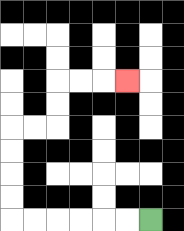{'start': '[6, 9]', 'end': '[5, 3]', 'path_directions': 'L,L,L,L,L,L,U,U,U,U,R,R,U,U,R,R,R', 'path_coordinates': '[[6, 9], [5, 9], [4, 9], [3, 9], [2, 9], [1, 9], [0, 9], [0, 8], [0, 7], [0, 6], [0, 5], [1, 5], [2, 5], [2, 4], [2, 3], [3, 3], [4, 3], [5, 3]]'}